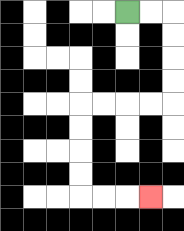{'start': '[5, 0]', 'end': '[6, 8]', 'path_directions': 'R,R,D,D,D,D,L,L,L,L,D,D,D,D,R,R,R', 'path_coordinates': '[[5, 0], [6, 0], [7, 0], [7, 1], [7, 2], [7, 3], [7, 4], [6, 4], [5, 4], [4, 4], [3, 4], [3, 5], [3, 6], [3, 7], [3, 8], [4, 8], [5, 8], [6, 8]]'}